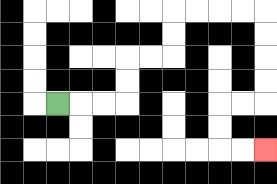{'start': '[2, 4]', 'end': '[11, 6]', 'path_directions': 'R,R,R,U,U,R,R,U,U,R,R,R,R,D,D,D,D,L,L,D,D,R,R', 'path_coordinates': '[[2, 4], [3, 4], [4, 4], [5, 4], [5, 3], [5, 2], [6, 2], [7, 2], [7, 1], [7, 0], [8, 0], [9, 0], [10, 0], [11, 0], [11, 1], [11, 2], [11, 3], [11, 4], [10, 4], [9, 4], [9, 5], [9, 6], [10, 6], [11, 6]]'}